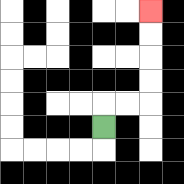{'start': '[4, 5]', 'end': '[6, 0]', 'path_directions': 'U,R,R,U,U,U,U', 'path_coordinates': '[[4, 5], [4, 4], [5, 4], [6, 4], [6, 3], [6, 2], [6, 1], [6, 0]]'}